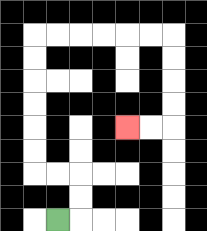{'start': '[2, 9]', 'end': '[5, 5]', 'path_directions': 'R,U,U,L,L,U,U,U,U,U,U,R,R,R,R,R,R,D,D,D,D,L,L', 'path_coordinates': '[[2, 9], [3, 9], [3, 8], [3, 7], [2, 7], [1, 7], [1, 6], [1, 5], [1, 4], [1, 3], [1, 2], [1, 1], [2, 1], [3, 1], [4, 1], [5, 1], [6, 1], [7, 1], [7, 2], [7, 3], [7, 4], [7, 5], [6, 5], [5, 5]]'}